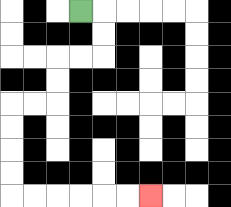{'start': '[3, 0]', 'end': '[6, 8]', 'path_directions': 'R,D,D,L,L,D,D,L,L,D,D,D,D,R,R,R,R,R,R', 'path_coordinates': '[[3, 0], [4, 0], [4, 1], [4, 2], [3, 2], [2, 2], [2, 3], [2, 4], [1, 4], [0, 4], [0, 5], [0, 6], [0, 7], [0, 8], [1, 8], [2, 8], [3, 8], [4, 8], [5, 8], [6, 8]]'}